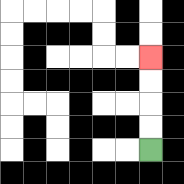{'start': '[6, 6]', 'end': '[6, 2]', 'path_directions': 'U,U,U,U', 'path_coordinates': '[[6, 6], [6, 5], [6, 4], [6, 3], [6, 2]]'}